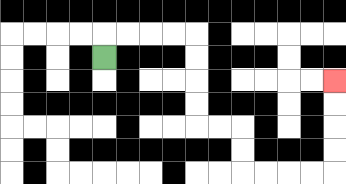{'start': '[4, 2]', 'end': '[14, 3]', 'path_directions': 'U,R,R,R,R,D,D,D,D,R,R,D,D,R,R,R,R,U,U,U,U', 'path_coordinates': '[[4, 2], [4, 1], [5, 1], [6, 1], [7, 1], [8, 1], [8, 2], [8, 3], [8, 4], [8, 5], [9, 5], [10, 5], [10, 6], [10, 7], [11, 7], [12, 7], [13, 7], [14, 7], [14, 6], [14, 5], [14, 4], [14, 3]]'}